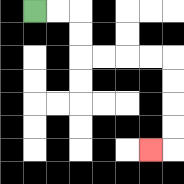{'start': '[1, 0]', 'end': '[6, 6]', 'path_directions': 'R,R,D,D,R,R,R,R,D,D,D,D,L', 'path_coordinates': '[[1, 0], [2, 0], [3, 0], [3, 1], [3, 2], [4, 2], [5, 2], [6, 2], [7, 2], [7, 3], [7, 4], [7, 5], [7, 6], [6, 6]]'}